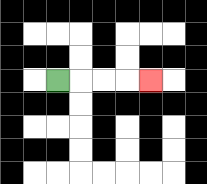{'start': '[2, 3]', 'end': '[6, 3]', 'path_directions': 'R,R,R,R', 'path_coordinates': '[[2, 3], [3, 3], [4, 3], [5, 3], [6, 3]]'}